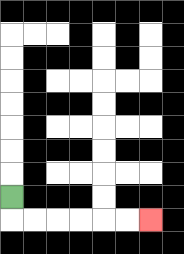{'start': '[0, 8]', 'end': '[6, 9]', 'path_directions': 'D,R,R,R,R,R,R', 'path_coordinates': '[[0, 8], [0, 9], [1, 9], [2, 9], [3, 9], [4, 9], [5, 9], [6, 9]]'}